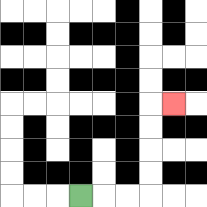{'start': '[3, 8]', 'end': '[7, 4]', 'path_directions': 'R,R,R,U,U,U,U,R', 'path_coordinates': '[[3, 8], [4, 8], [5, 8], [6, 8], [6, 7], [6, 6], [6, 5], [6, 4], [7, 4]]'}